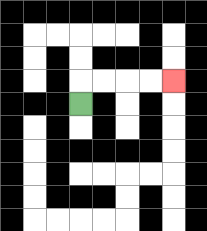{'start': '[3, 4]', 'end': '[7, 3]', 'path_directions': 'U,R,R,R,R', 'path_coordinates': '[[3, 4], [3, 3], [4, 3], [5, 3], [6, 3], [7, 3]]'}